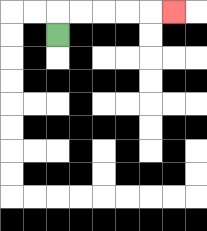{'start': '[2, 1]', 'end': '[7, 0]', 'path_directions': 'U,R,R,R,R,R', 'path_coordinates': '[[2, 1], [2, 0], [3, 0], [4, 0], [5, 0], [6, 0], [7, 0]]'}